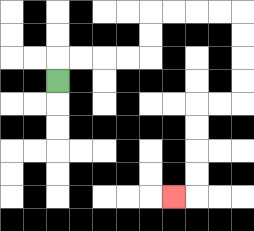{'start': '[2, 3]', 'end': '[7, 8]', 'path_directions': 'U,R,R,R,R,U,U,R,R,R,R,D,D,D,D,L,L,D,D,D,D,L', 'path_coordinates': '[[2, 3], [2, 2], [3, 2], [4, 2], [5, 2], [6, 2], [6, 1], [6, 0], [7, 0], [8, 0], [9, 0], [10, 0], [10, 1], [10, 2], [10, 3], [10, 4], [9, 4], [8, 4], [8, 5], [8, 6], [8, 7], [8, 8], [7, 8]]'}